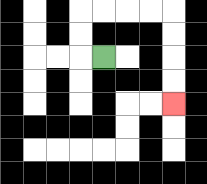{'start': '[4, 2]', 'end': '[7, 4]', 'path_directions': 'L,U,U,R,R,R,R,D,D,D,D', 'path_coordinates': '[[4, 2], [3, 2], [3, 1], [3, 0], [4, 0], [5, 0], [6, 0], [7, 0], [7, 1], [7, 2], [7, 3], [7, 4]]'}